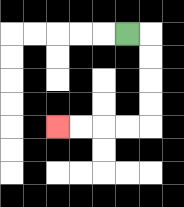{'start': '[5, 1]', 'end': '[2, 5]', 'path_directions': 'R,D,D,D,D,L,L,L,L', 'path_coordinates': '[[5, 1], [6, 1], [6, 2], [6, 3], [6, 4], [6, 5], [5, 5], [4, 5], [3, 5], [2, 5]]'}